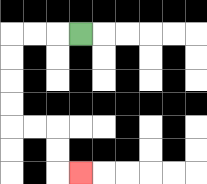{'start': '[3, 1]', 'end': '[3, 7]', 'path_directions': 'L,L,L,D,D,D,D,R,R,D,D,R', 'path_coordinates': '[[3, 1], [2, 1], [1, 1], [0, 1], [0, 2], [0, 3], [0, 4], [0, 5], [1, 5], [2, 5], [2, 6], [2, 7], [3, 7]]'}